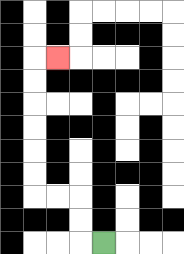{'start': '[4, 10]', 'end': '[2, 2]', 'path_directions': 'L,U,U,L,L,U,U,U,U,U,U,R', 'path_coordinates': '[[4, 10], [3, 10], [3, 9], [3, 8], [2, 8], [1, 8], [1, 7], [1, 6], [1, 5], [1, 4], [1, 3], [1, 2], [2, 2]]'}